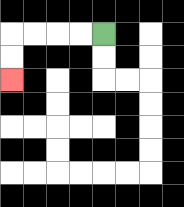{'start': '[4, 1]', 'end': '[0, 3]', 'path_directions': 'L,L,L,L,D,D', 'path_coordinates': '[[4, 1], [3, 1], [2, 1], [1, 1], [0, 1], [0, 2], [0, 3]]'}